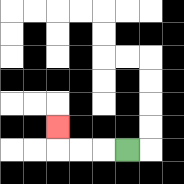{'start': '[5, 6]', 'end': '[2, 5]', 'path_directions': 'L,L,L,U', 'path_coordinates': '[[5, 6], [4, 6], [3, 6], [2, 6], [2, 5]]'}